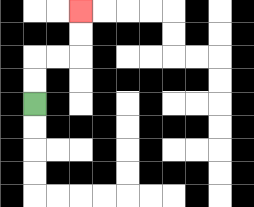{'start': '[1, 4]', 'end': '[3, 0]', 'path_directions': 'U,U,R,R,U,U', 'path_coordinates': '[[1, 4], [1, 3], [1, 2], [2, 2], [3, 2], [3, 1], [3, 0]]'}